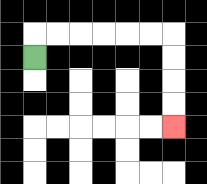{'start': '[1, 2]', 'end': '[7, 5]', 'path_directions': 'U,R,R,R,R,R,R,D,D,D,D', 'path_coordinates': '[[1, 2], [1, 1], [2, 1], [3, 1], [4, 1], [5, 1], [6, 1], [7, 1], [7, 2], [7, 3], [7, 4], [7, 5]]'}